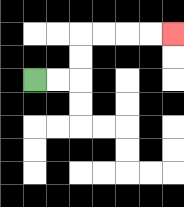{'start': '[1, 3]', 'end': '[7, 1]', 'path_directions': 'R,R,U,U,R,R,R,R', 'path_coordinates': '[[1, 3], [2, 3], [3, 3], [3, 2], [3, 1], [4, 1], [5, 1], [6, 1], [7, 1]]'}